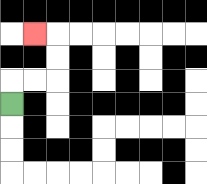{'start': '[0, 4]', 'end': '[1, 1]', 'path_directions': 'U,R,R,U,U,L', 'path_coordinates': '[[0, 4], [0, 3], [1, 3], [2, 3], [2, 2], [2, 1], [1, 1]]'}